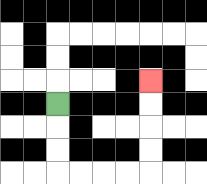{'start': '[2, 4]', 'end': '[6, 3]', 'path_directions': 'D,D,D,R,R,R,R,U,U,U,U', 'path_coordinates': '[[2, 4], [2, 5], [2, 6], [2, 7], [3, 7], [4, 7], [5, 7], [6, 7], [6, 6], [6, 5], [6, 4], [6, 3]]'}